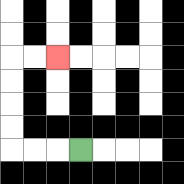{'start': '[3, 6]', 'end': '[2, 2]', 'path_directions': 'L,L,L,U,U,U,U,R,R', 'path_coordinates': '[[3, 6], [2, 6], [1, 6], [0, 6], [0, 5], [0, 4], [0, 3], [0, 2], [1, 2], [2, 2]]'}